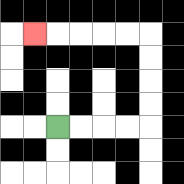{'start': '[2, 5]', 'end': '[1, 1]', 'path_directions': 'R,R,R,R,U,U,U,U,L,L,L,L,L', 'path_coordinates': '[[2, 5], [3, 5], [4, 5], [5, 5], [6, 5], [6, 4], [6, 3], [6, 2], [6, 1], [5, 1], [4, 1], [3, 1], [2, 1], [1, 1]]'}